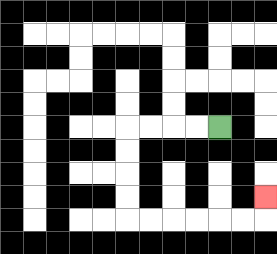{'start': '[9, 5]', 'end': '[11, 8]', 'path_directions': 'L,L,L,L,D,D,D,D,R,R,R,R,R,R,U', 'path_coordinates': '[[9, 5], [8, 5], [7, 5], [6, 5], [5, 5], [5, 6], [5, 7], [5, 8], [5, 9], [6, 9], [7, 9], [8, 9], [9, 9], [10, 9], [11, 9], [11, 8]]'}